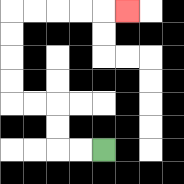{'start': '[4, 6]', 'end': '[5, 0]', 'path_directions': 'L,L,U,U,L,L,U,U,U,U,R,R,R,R,R', 'path_coordinates': '[[4, 6], [3, 6], [2, 6], [2, 5], [2, 4], [1, 4], [0, 4], [0, 3], [0, 2], [0, 1], [0, 0], [1, 0], [2, 0], [3, 0], [4, 0], [5, 0]]'}